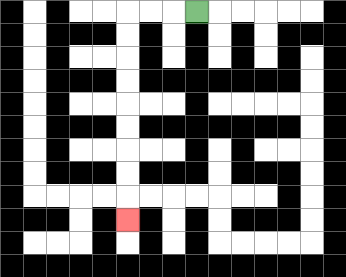{'start': '[8, 0]', 'end': '[5, 9]', 'path_directions': 'L,L,L,D,D,D,D,D,D,D,D,D', 'path_coordinates': '[[8, 0], [7, 0], [6, 0], [5, 0], [5, 1], [5, 2], [5, 3], [5, 4], [5, 5], [5, 6], [5, 7], [5, 8], [5, 9]]'}